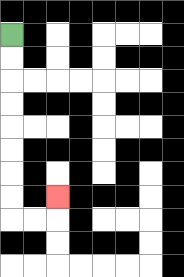{'start': '[0, 1]', 'end': '[2, 8]', 'path_directions': 'D,D,D,D,D,D,D,D,R,R,U', 'path_coordinates': '[[0, 1], [0, 2], [0, 3], [0, 4], [0, 5], [0, 6], [0, 7], [0, 8], [0, 9], [1, 9], [2, 9], [2, 8]]'}